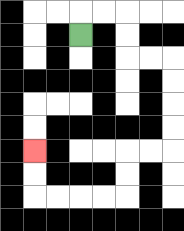{'start': '[3, 1]', 'end': '[1, 6]', 'path_directions': 'U,R,R,D,D,R,R,D,D,D,D,L,L,D,D,L,L,L,L,U,U', 'path_coordinates': '[[3, 1], [3, 0], [4, 0], [5, 0], [5, 1], [5, 2], [6, 2], [7, 2], [7, 3], [7, 4], [7, 5], [7, 6], [6, 6], [5, 6], [5, 7], [5, 8], [4, 8], [3, 8], [2, 8], [1, 8], [1, 7], [1, 6]]'}